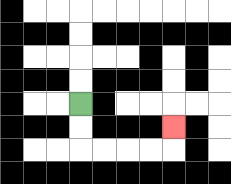{'start': '[3, 4]', 'end': '[7, 5]', 'path_directions': 'D,D,R,R,R,R,U', 'path_coordinates': '[[3, 4], [3, 5], [3, 6], [4, 6], [5, 6], [6, 6], [7, 6], [7, 5]]'}